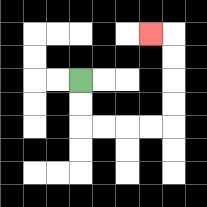{'start': '[3, 3]', 'end': '[6, 1]', 'path_directions': 'D,D,R,R,R,R,U,U,U,U,L', 'path_coordinates': '[[3, 3], [3, 4], [3, 5], [4, 5], [5, 5], [6, 5], [7, 5], [7, 4], [7, 3], [7, 2], [7, 1], [6, 1]]'}